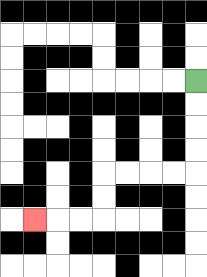{'start': '[8, 3]', 'end': '[1, 9]', 'path_directions': 'D,D,D,D,L,L,L,L,D,D,L,L,L', 'path_coordinates': '[[8, 3], [8, 4], [8, 5], [8, 6], [8, 7], [7, 7], [6, 7], [5, 7], [4, 7], [4, 8], [4, 9], [3, 9], [2, 9], [1, 9]]'}